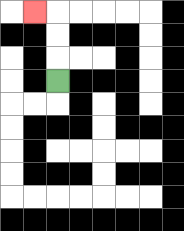{'start': '[2, 3]', 'end': '[1, 0]', 'path_directions': 'U,U,U,L', 'path_coordinates': '[[2, 3], [2, 2], [2, 1], [2, 0], [1, 0]]'}